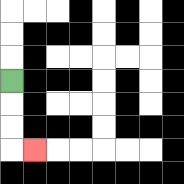{'start': '[0, 3]', 'end': '[1, 6]', 'path_directions': 'D,D,D,R', 'path_coordinates': '[[0, 3], [0, 4], [0, 5], [0, 6], [1, 6]]'}